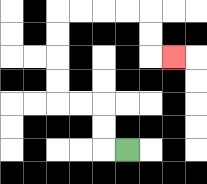{'start': '[5, 6]', 'end': '[7, 2]', 'path_directions': 'L,U,U,L,L,U,U,U,U,R,R,R,R,D,D,R', 'path_coordinates': '[[5, 6], [4, 6], [4, 5], [4, 4], [3, 4], [2, 4], [2, 3], [2, 2], [2, 1], [2, 0], [3, 0], [4, 0], [5, 0], [6, 0], [6, 1], [6, 2], [7, 2]]'}